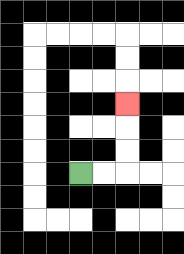{'start': '[3, 7]', 'end': '[5, 4]', 'path_directions': 'R,R,U,U,U', 'path_coordinates': '[[3, 7], [4, 7], [5, 7], [5, 6], [5, 5], [5, 4]]'}